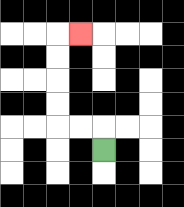{'start': '[4, 6]', 'end': '[3, 1]', 'path_directions': 'U,L,L,U,U,U,U,R', 'path_coordinates': '[[4, 6], [4, 5], [3, 5], [2, 5], [2, 4], [2, 3], [2, 2], [2, 1], [3, 1]]'}